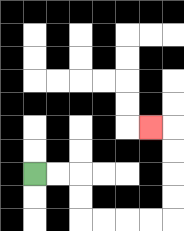{'start': '[1, 7]', 'end': '[6, 5]', 'path_directions': 'R,R,D,D,R,R,R,R,U,U,U,U,L', 'path_coordinates': '[[1, 7], [2, 7], [3, 7], [3, 8], [3, 9], [4, 9], [5, 9], [6, 9], [7, 9], [7, 8], [7, 7], [7, 6], [7, 5], [6, 5]]'}